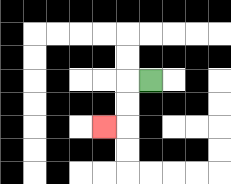{'start': '[6, 3]', 'end': '[4, 5]', 'path_directions': 'L,D,D,L', 'path_coordinates': '[[6, 3], [5, 3], [5, 4], [5, 5], [4, 5]]'}